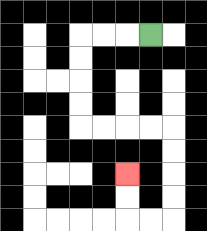{'start': '[6, 1]', 'end': '[5, 7]', 'path_directions': 'L,L,L,D,D,D,D,R,R,R,R,D,D,D,D,L,L,U,U', 'path_coordinates': '[[6, 1], [5, 1], [4, 1], [3, 1], [3, 2], [3, 3], [3, 4], [3, 5], [4, 5], [5, 5], [6, 5], [7, 5], [7, 6], [7, 7], [7, 8], [7, 9], [6, 9], [5, 9], [5, 8], [5, 7]]'}